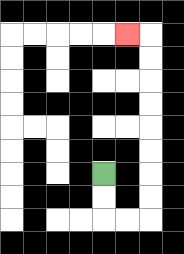{'start': '[4, 7]', 'end': '[5, 1]', 'path_directions': 'D,D,R,R,U,U,U,U,U,U,U,U,L', 'path_coordinates': '[[4, 7], [4, 8], [4, 9], [5, 9], [6, 9], [6, 8], [6, 7], [6, 6], [6, 5], [6, 4], [6, 3], [6, 2], [6, 1], [5, 1]]'}